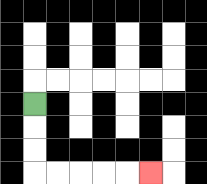{'start': '[1, 4]', 'end': '[6, 7]', 'path_directions': 'D,D,D,R,R,R,R,R', 'path_coordinates': '[[1, 4], [1, 5], [1, 6], [1, 7], [2, 7], [3, 7], [4, 7], [5, 7], [6, 7]]'}